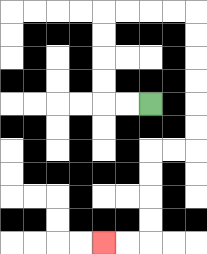{'start': '[6, 4]', 'end': '[4, 10]', 'path_directions': 'L,L,U,U,U,U,R,R,R,R,D,D,D,D,D,D,L,L,D,D,D,D,L,L', 'path_coordinates': '[[6, 4], [5, 4], [4, 4], [4, 3], [4, 2], [4, 1], [4, 0], [5, 0], [6, 0], [7, 0], [8, 0], [8, 1], [8, 2], [8, 3], [8, 4], [8, 5], [8, 6], [7, 6], [6, 6], [6, 7], [6, 8], [6, 9], [6, 10], [5, 10], [4, 10]]'}